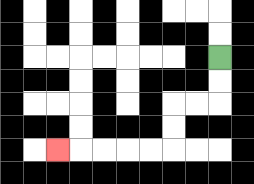{'start': '[9, 2]', 'end': '[2, 6]', 'path_directions': 'D,D,L,L,D,D,L,L,L,L,L', 'path_coordinates': '[[9, 2], [9, 3], [9, 4], [8, 4], [7, 4], [7, 5], [7, 6], [6, 6], [5, 6], [4, 6], [3, 6], [2, 6]]'}